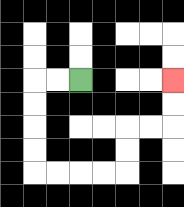{'start': '[3, 3]', 'end': '[7, 3]', 'path_directions': 'L,L,D,D,D,D,R,R,R,R,U,U,R,R,U,U', 'path_coordinates': '[[3, 3], [2, 3], [1, 3], [1, 4], [1, 5], [1, 6], [1, 7], [2, 7], [3, 7], [4, 7], [5, 7], [5, 6], [5, 5], [6, 5], [7, 5], [7, 4], [7, 3]]'}